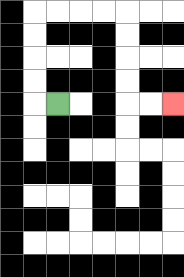{'start': '[2, 4]', 'end': '[7, 4]', 'path_directions': 'L,U,U,U,U,R,R,R,R,D,D,D,D,R,R', 'path_coordinates': '[[2, 4], [1, 4], [1, 3], [1, 2], [1, 1], [1, 0], [2, 0], [3, 0], [4, 0], [5, 0], [5, 1], [5, 2], [5, 3], [5, 4], [6, 4], [7, 4]]'}